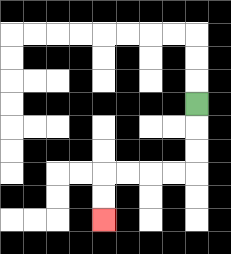{'start': '[8, 4]', 'end': '[4, 9]', 'path_directions': 'D,D,D,L,L,L,L,D,D', 'path_coordinates': '[[8, 4], [8, 5], [8, 6], [8, 7], [7, 7], [6, 7], [5, 7], [4, 7], [4, 8], [4, 9]]'}